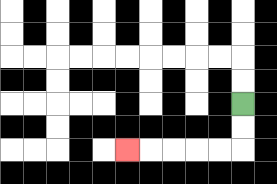{'start': '[10, 4]', 'end': '[5, 6]', 'path_directions': 'D,D,L,L,L,L,L', 'path_coordinates': '[[10, 4], [10, 5], [10, 6], [9, 6], [8, 6], [7, 6], [6, 6], [5, 6]]'}